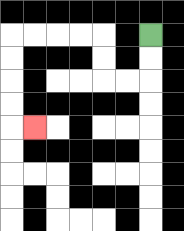{'start': '[6, 1]', 'end': '[1, 5]', 'path_directions': 'D,D,L,L,U,U,L,L,L,L,D,D,D,D,R', 'path_coordinates': '[[6, 1], [6, 2], [6, 3], [5, 3], [4, 3], [4, 2], [4, 1], [3, 1], [2, 1], [1, 1], [0, 1], [0, 2], [0, 3], [0, 4], [0, 5], [1, 5]]'}